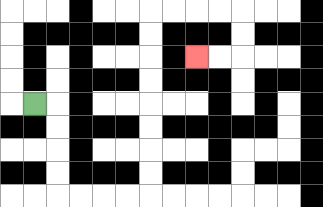{'start': '[1, 4]', 'end': '[8, 2]', 'path_directions': 'R,D,D,D,D,R,R,R,R,U,U,U,U,U,U,U,U,R,R,R,R,D,D,L,L', 'path_coordinates': '[[1, 4], [2, 4], [2, 5], [2, 6], [2, 7], [2, 8], [3, 8], [4, 8], [5, 8], [6, 8], [6, 7], [6, 6], [6, 5], [6, 4], [6, 3], [6, 2], [6, 1], [6, 0], [7, 0], [8, 0], [9, 0], [10, 0], [10, 1], [10, 2], [9, 2], [8, 2]]'}